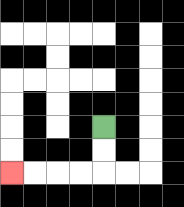{'start': '[4, 5]', 'end': '[0, 7]', 'path_directions': 'D,D,L,L,L,L', 'path_coordinates': '[[4, 5], [4, 6], [4, 7], [3, 7], [2, 7], [1, 7], [0, 7]]'}